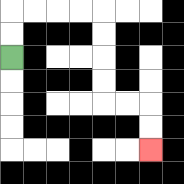{'start': '[0, 2]', 'end': '[6, 6]', 'path_directions': 'U,U,R,R,R,R,D,D,D,D,R,R,D,D', 'path_coordinates': '[[0, 2], [0, 1], [0, 0], [1, 0], [2, 0], [3, 0], [4, 0], [4, 1], [4, 2], [4, 3], [4, 4], [5, 4], [6, 4], [6, 5], [6, 6]]'}